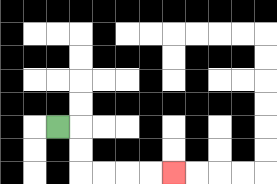{'start': '[2, 5]', 'end': '[7, 7]', 'path_directions': 'R,D,D,R,R,R,R', 'path_coordinates': '[[2, 5], [3, 5], [3, 6], [3, 7], [4, 7], [5, 7], [6, 7], [7, 7]]'}